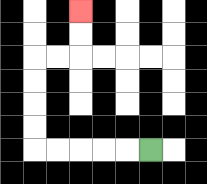{'start': '[6, 6]', 'end': '[3, 0]', 'path_directions': 'L,L,L,L,L,U,U,U,U,R,R,U,U', 'path_coordinates': '[[6, 6], [5, 6], [4, 6], [3, 6], [2, 6], [1, 6], [1, 5], [1, 4], [1, 3], [1, 2], [2, 2], [3, 2], [3, 1], [3, 0]]'}